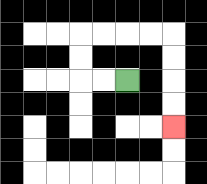{'start': '[5, 3]', 'end': '[7, 5]', 'path_directions': 'L,L,U,U,R,R,R,R,D,D,D,D', 'path_coordinates': '[[5, 3], [4, 3], [3, 3], [3, 2], [3, 1], [4, 1], [5, 1], [6, 1], [7, 1], [7, 2], [7, 3], [7, 4], [7, 5]]'}